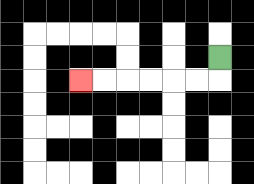{'start': '[9, 2]', 'end': '[3, 3]', 'path_directions': 'D,L,L,L,L,L,L', 'path_coordinates': '[[9, 2], [9, 3], [8, 3], [7, 3], [6, 3], [5, 3], [4, 3], [3, 3]]'}